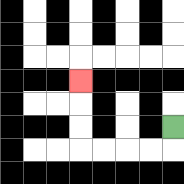{'start': '[7, 5]', 'end': '[3, 3]', 'path_directions': 'D,L,L,L,L,U,U,U', 'path_coordinates': '[[7, 5], [7, 6], [6, 6], [5, 6], [4, 6], [3, 6], [3, 5], [3, 4], [3, 3]]'}